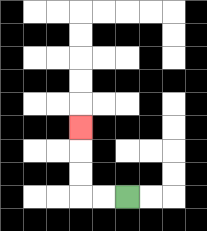{'start': '[5, 8]', 'end': '[3, 5]', 'path_directions': 'L,L,U,U,U', 'path_coordinates': '[[5, 8], [4, 8], [3, 8], [3, 7], [3, 6], [3, 5]]'}